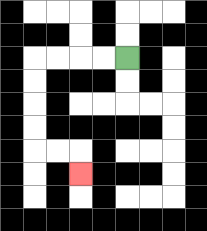{'start': '[5, 2]', 'end': '[3, 7]', 'path_directions': 'L,L,L,L,D,D,D,D,R,R,D', 'path_coordinates': '[[5, 2], [4, 2], [3, 2], [2, 2], [1, 2], [1, 3], [1, 4], [1, 5], [1, 6], [2, 6], [3, 6], [3, 7]]'}